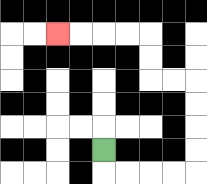{'start': '[4, 6]', 'end': '[2, 1]', 'path_directions': 'D,R,R,R,R,U,U,U,U,L,L,U,U,L,L,L,L', 'path_coordinates': '[[4, 6], [4, 7], [5, 7], [6, 7], [7, 7], [8, 7], [8, 6], [8, 5], [8, 4], [8, 3], [7, 3], [6, 3], [6, 2], [6, 1], [5, 1], [4, 1], [3, 1], [2, 1]]'}